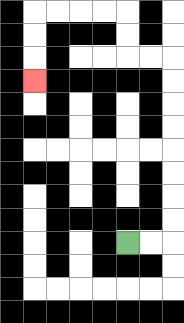{'start': '[5, 10]', 'end': '[1, 3]', 'path_directions': 'R,R,U,U,U,U,U,U,U,U,L,L,U,U,L,L,L,L,D,D,D', 'path_coordinates': '[[5, 10], [6, 10], [7, 10], [7, 9], [7, 8], [7, 7], [7, 6], [7, 5], [7, 4], [7, 3], [7, 2], [6, 2], [5, 2], [5, 1], [5, 0], [4, 0], [3, 0], [2, 0], [1, 0], [1, 1], [1, 2], [1, 3]]'}